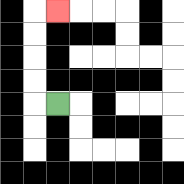{'start': '[2, 4]', 'end': '[2, 0]', 'path_directions': 'L,U,U,U,U,R', 'path_coordinates': '[[2, 4], [1, 4], [1, 3], [1, 2], [1, 1], [1, 0], [2, 0]]'}